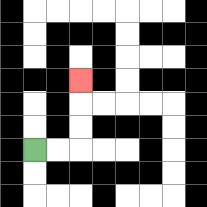{'start': '[1, 6]', 'end': '[3, 3]', 'path_directions': 'R,R,U,U,U', 'path_coordinates': '[[1, 6], [2, 6], [3, 6], [3, 5], [3, 4], [3, 3]]'}